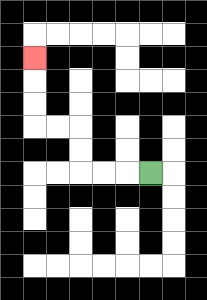{'start': '[6, 7]', 'end': '[1, 2]', 'path_directions': 'L,L,L,U,U,L,L,U,U,U', 'path_coordinates': '[[6, 7], [5, 7], [4, 7], [3, 7], [3, 6], [3, 5], [2, 5], [1, 5], [1, 4], [1, 3], [1, 2]]'}